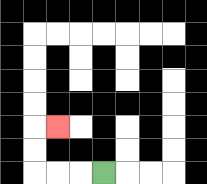{'start': '[4, 7]', 'end': '[2, 5]', 'path_directions': 'L,L,L,U,U,R', 'path_coordinates': '[[4, 7], [3, 7], [2, 7], [1, 7], [1, 6], [1, 5], [2, 5]]'}